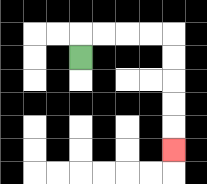{'start': '[3, 2]', 'end': '[7, 6]', 'path_directions': 'U,R,R,R,R,D,D,D,D,D', 'path_coordinates': '[[3, 2], [3, 1], [4, 1], [5, 1], [6, 1], [7, 1], [7, 2], [7, 3], [7, 4], [7, 5], [7, 6]]'}